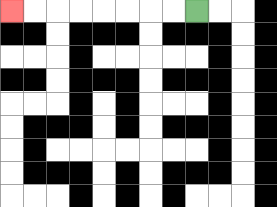{'start': '[8, 0]', 'end': '[0, 0]', 'path_directions': 'L,L,L,L,L,L,L,L', 'path_coordinates': '[[8, 0], [7, 0], [6, 0], [5, 0], [4, 0], [3, 0], [2, 0], [1, 0], [0, 0]]'}